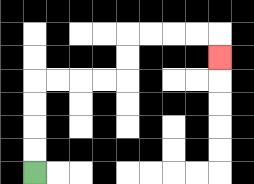{'start': '[1, 7]', 'end': '[9, 2]', 'path_directions': 'U,U,U,U,R,R,R,R,U,U,R,R,R,R,D', 'path_coordinates': '[[1, 7], [1, 6], [1, 5], [1, 4], [1, 3], [2, 3], [3, 3], [4, 3], [5, 3], [5, 2], [5, 1], [6, 1], [7, 1], [8, 1], [9, 1], [9, 2]]'}